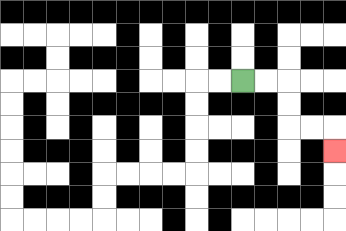{'start': '[10, 3]', 'end': '[14, 6]', 'path_directions': 'R,R,D,D,R,R,D', 'path_coordinates': '[[10, 3], [11, 3], [12, 3], [12, 4], [12, 5], [13, 5], [14, 5], [14, 6]]'}